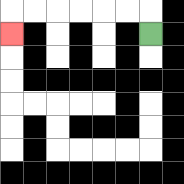{'start': '[6, 1]', 'end': '[0, 1]', 'path_directions': 'U,L,L,L,L,L,L,D', 'path_coordinates': '[[6, 1], [6, 0], [5, 0], [4, 0], [3, 0], [2, 0], [1, 0], [0, 0], [0, 1]]'}